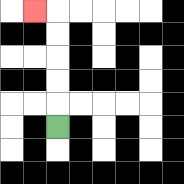{'start': '[2, 5]', 'end': '[1, 0]', 'path_directions': 'U,U,U,U,U,L', 'path_coordinates': '[[2, 5], [2, 4], [2, 3], [2, 2], [2, 1], [2, 0], [1, 0]]'}